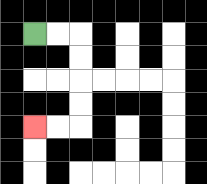{'start': '[1, 1]', 'end': '[1, 5]', 'path_directions': 'R,R,D,D,D,D,L,L', 'path_coordinates': '[[1, 1], [2, 1], [3, 1], [3, 2], [3, 3], [3, 4], [3, 5], [2, 5], [1, 5]]'}